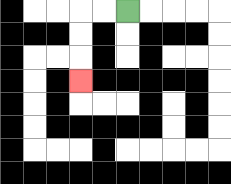{'start': '[5, 0]', 'end': '[3, 3]', 'path_directions': 'L,L,D,D,D', 'path_coordinates': '[[5, 0], [4, 0], [3, 0], [3, 1], [3, 2], [3, 3]]'}